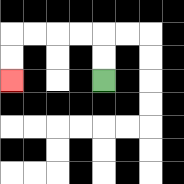{'start': '[4, 3]', 'end': '[0, 3]', 'path_directions': 'U,U,L,L,L,L,D,D', 'path_coordinates': '[[4, 3], [4, 2], [4, 1], [3, 1], [2, 1], [1, 1], [0, 1], [0, 2], [0, 3]]'}